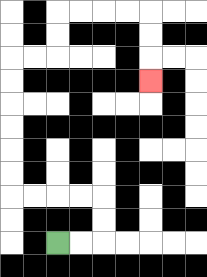{'start': '[2, 10]', 'end': '[6, 3]', 'path_directions': 'R,R,U,U,L,L,L,L,U,U,U,U,U,U,R,R,U,U,R,R,R,R,D,D,D', 'path_coordinates': '[[2, 10], [3, 10], [4, 10], [4, 9], [4, 8], [3, 8], [2, 8], [1, 8], [0, 8], [0, 7], [0, 6], [0, 5], [0, 4], [0, 3], [0, 2], [1, 2], [2, 2], [2, 1], [2, 0], [3, 0], [4, 0], [5, 0], [6, 0], [6, 1], [6, 2], [6, 3]]'}